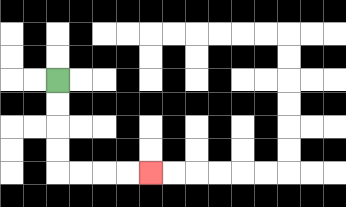{'start': '[2, 3]', 'end': '[6, 7]', 'path_directions': 'D,D,D,D,R,R,R,R', 'path_coordinates': '[[2, 3], [2, 4], [2, 5], [2, 6], [2, 7], [3, 7], [4, 7], [5, 7], [6, 7]]'}